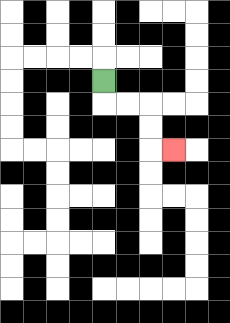{'start': '[4, 3]', 'end': '[7, 6]', 'path_directions': 'D,R,R,D,D,R', 'path_coordinates': '[[4, 3], [4, 4], [5, 4], [6, 4], [6, 5], [6, 6], [7, 6]]'}